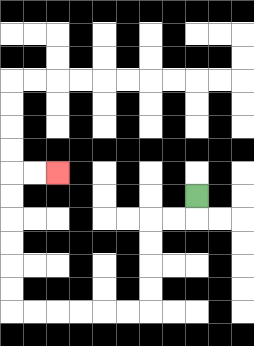{'start': '[8, 8]', 'end': '[2, 7]', 'path_directions': 'D,L,L,D,D,D,D,L,L,L,L,L,L,U,U,U,U,U,U,R,R', 'path_coordinates': '[[8, 8], [8, 9], [7, 9], [6, 9], [6, 10], [6, 11], [6, 12], [6, 13], [5, 13], [4, 13], [3, 13], [2, 13], [1, 13], [0, 13], [0, 12], [0, 11], [0, 10], [0, 9], [0, 8], [0, 7], [1, 7], [2, 7]]'}